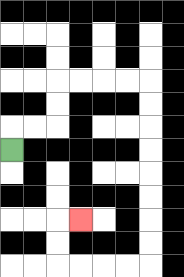{'start': '[0, 6]', 'end': '[3, 9]', 'path_directions': 'U,R,R,U,U,R,R,R,R,D,D,D,D,D,D,D,D,L,L,L,L,U,U,R', 'path_coordinates': '[[0, 6], [0, 5], [1, 5], [2, 5], [2, 4], [2, 3], [3, 3], [4, 3], [5, 3], [6, 3], [6, 4], [6, 5], [6, 6], [6, 7], [6, 8], [6, 9], [6, 10], [6, 11], [5, 11], [4, 11], [3, 11], [2, 11], [2, 10], [2, 9], [3, 9]]'}